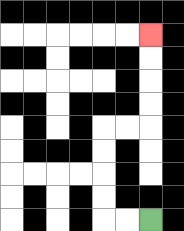{'start': '[6, 9]', 'end': '[6, 1]', 'path_directions': 'L,L,U,U,U,U,R,R,U,U,U,U', 'path_coordinates': '[[6, 9], [5, 9], [4, 9], [4, 8], [4, 7], [4, 6], [4, 5], [5, 5], [6, 5], [6, 4], [6, 3], [6, 2], [6, 1]]'}